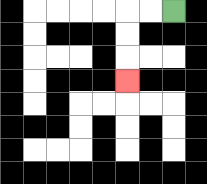{'start': '[7, 0]', 'end': '[5, 3]', 'path_directions': 'L,L,D,D,D', 'path_coordinates': '[[7, 0], [6, 0], [5, 0], [5, 1], [5, 2], [5, 3]]'}